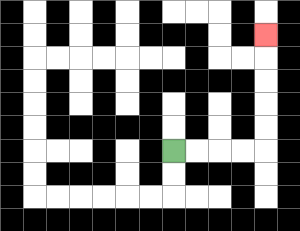{'start': '[7, 6]', 'end': '[11, 1]', 'path_directions': 'R,R,R,R,U,U,U,U,U', 'path_coordinates': '[[7, 6], [8, 6], [9, 6], [10, 6], [11, 6], [11, 5], [11, 4], [11, 3], [11, 2], [11, 1]]'}